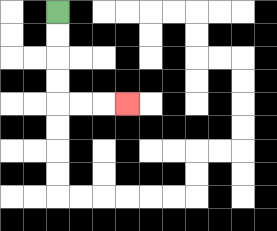{'start': '[2, 0]', 'end': '[5, 4]', 'path_directions': 'D,D,D,D,R,R,R', 'path_coordinates': '[[2, 0], [2, 1], [2, 2], [2, 3], [2, 4], [3, 4], [4, 4], [5, 4]]'}